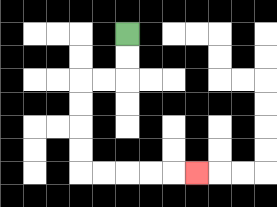{'start': '[5, 1]', 'end': '[8, 7]', 'path_directions': 'D,D,L,L,D,D,D,D,R,R,R,R,R', 'path_coordinates': '[[5, 1], [5, 2], [5, 3], [4, 3], [3, 3], [3, 4], [3, 5], [3, 6], [3, 7], [4, 7], [5, 7], [6, 7], [7, 7], [8, 7]]'}